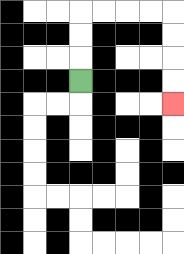{'start': '[3, 3]', 'end': '[7, 4]', 'path_directions': 'U,U,U,R,R,R,R,D,D,D,D', 'path_coordinates': '[[3, 3], [3, 2], [3, 1], [3, 0], [4, 0], [5, 0], [6, 0], [7, 0], [7, 1], [7, 2], [7, 3], [7, 4]]'}